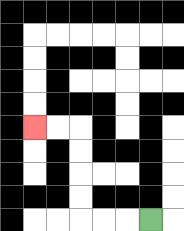{'start': '[6, 9]', 'end': '[1, 5]', 'path_directions': 'L,L,L,U,U,U,U,L,L', 'path_coordinates': '[[6, 9], [5, 9], [4, 9], [3, 9], [3, 8], [3, 7], [3, 6], [3, 5], [2, 5], [1, 5]]'}